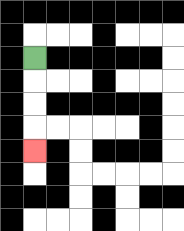{'start': '[1, 2]', 'end': '[1, 6]', 'path_directions': 'D,D,D,D', 'path_coordinates': '[[1, 2], [1, 3], [1, 4], [1, 5], [1, 6]]'}